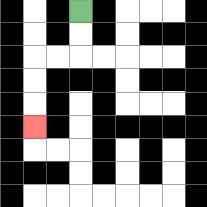{'start': '[3, 0]', 'end': '[1, 5]', 'path_directions': 'D,D,L,L,D,D,D', 'path_coordinates': '[[3, 0], [3, 1], [3, 2], [2, 2], [1, 2], [1, 3], [1, 4], [1, 5]]'}